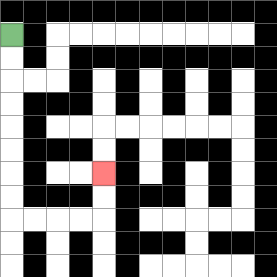{'start': '[0, 1]', 'end': '[4, 7]', 'path_directions': 'D,D,D,D,D,D,D,D,R,R,R,R,U,U', 'path_coordinates': '[[0, 1], [0, 2], [0, 3], [0, 4], [0, 5], [0, 6], [0, 7], [0, 8], [0, 9], [1, 9], [2, 9], [3, 9], [4, 9], [4, 8], [4, 7]]'}